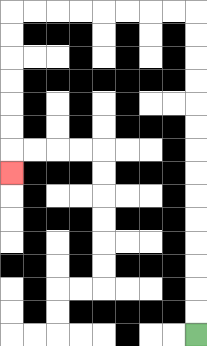{'start': '[8, 14]', 'end': '[0, 7]', 'path_directions': 'U,U,U,U,U,U,U,U,U,U,U,U,U,U,L,L,L,L,L,L,L,L,D,D,D,D,D,D,D', 'path_coordinates': '[[8, 14], [8, 13], [8, 12], [8, 11], [8, 10], [8, 9], [8, 8], [8, 7], [8, 6], [8, 5], [8, 4], [8, 3], [8, 2], [8, 1], [8, 0], [7, 0], [6, 0], [5, 0], [4, 0], [3, 0], [2, 0], [1, 0], [0, 0], [0, 1], [0, 2], [0, 3], [0, 4], [0, 5], [0, 6], [0, 7]]'}